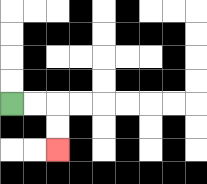{'start': '[0, 4]', 'end': '[2, 6]', 'path_directions': 'R,R,D,D', 'path_coordinates': '[[0, 4], [1, 4], [2, 4], [2, 5], [2, 6]]'}